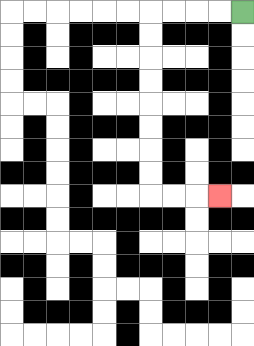{'start': '[10, 0]', 'end': '[9, 8]', 'path_directions': 'L,L,L,L,D,D,D,D,D,D,D,D,R,R,R', 'path_coordinates': '[[10, 0], [9, 0], [8, 0], [7, 0], [6, 0], [6, 1], [6, 2], [6, 3], [6, 4], [6, 5], [6, 6], [6, 7], [6, 8], [7, 8], [8, 8], [9, 8]]'}